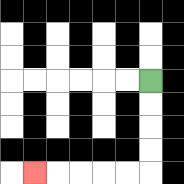{'start': '[6, 3]', 'end': '[1, 7]', 'path_directions': 'D,D,D,D,L,L,L,L,L', 'path_coordinates': '[[6, 3], [6, 4], [6, 5], [6, 6], [6, 7], [5, 7], [4, 7], [3, 7], [2, 7], [1, 7]]'}